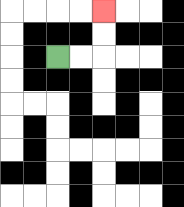{'start': '[2, 2]', 'end': '[4, 0]', 'path_directions': 'R,R,U,U', 'path_coordinates': '[[2, 2], [3, 2], [4, 2], [4, 1], [4, 0]]'}